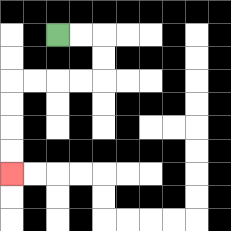{'start': '[2, 1]', 'end': '[0, 7]', 'path_directions': 'R,R,D,D,L,L,L,L,D,D,D,D', 'path_coordinates': '[[2, 1], [3, 1], [4, 1], [4, 2], [4, 3], [3, 3], [2, 3], [1, 3], [0, 3], [0, 4], [0, 5], [0, 6], [0, 7]]'}